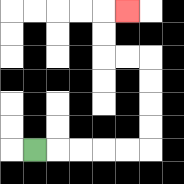{'start': '[1, 6]', 'end': '[5, 0]', 'path_directions': 'R,R,R,R,R,U,U,U,U,L,L,U,U,R', 'path_coordinates': '[[1, 6], [2, 6], [3, 6], [4, 6], [5, 6], [6, 6], [6, 5], [6, 4], [6, 3], [6, 2], [5, 2], [4, 2], [4, 1], [4, 0], [5, 0]]'}